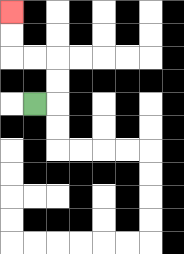{'start': '[1, 4]', 'end': '[0, 0]', 'path_directions': 'R,U,U,L,L,U,U', 'path_coordinates': '[[1, 4], [2, 4], [2, 3], [2, 2], [1, 2], [0, 2], [0, 1], [0, 0]]'}